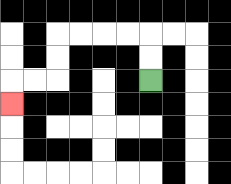{'start': '[6, 3]', 'end': '[0, 4]', 'path_directions': 'U,U,L,L,L,L,D,D,L,L,D', 'path_coordinates': '[[6, 3], [6, 2], [6, 1], [5, 1], [4, 1], [3, 1], [2, 1], [2, 2], [2, 3], [1, 3], [0, 3], [0, 4]]'}